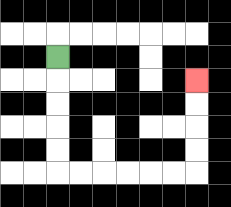{'start': '[2, 2]', 'end': '[8, 3]', 'path_directions': 'D,D,D,D,D,R,R,R,R,R,R,U,U,U,U', 'path_coordinates': '[[2, 2], [2, 3], [2, 4], [2, 5], [2, 6], [2, 7], [3, 7], [4, 7], [5, 7], [6, 7], [7, 7], [8, 7], [8, 6], [8, 5], [8, 4], [8, 3]]'}